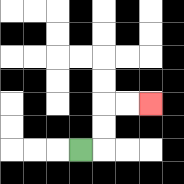{'start': '[3, 6]', 'end': '[6, 4]', 'path_directions': 'R,U,U,R,R', 'path_coordinates': '[[3, 6], [4, 6], [4, 5], [4, 4], [5, 4], [6, 4]]'}